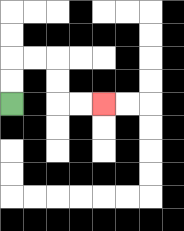{'start': '[0, 4]', 'end': '[4, 4]', 'path_directions': 'U,U,R,R,D,D,R,R', 'path_coordinates': '[[0, 4], [0, 3], [0, 2], [1, 2], [2, 2], [2, 3], [2, 4], [3, 4], [4, 4]]'}